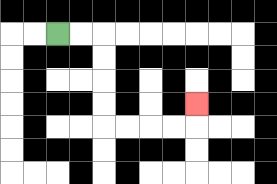{'start': '[2, 1]', 'end': '[8, 4]', 'path_directions': 'R,R,D,D,D,D,R,R,R,R,U', 'path_coordinates': '[[2, 1], [3, 1], [4, 1], [4, 2], [4, 3], [4, 4], [4, 5], [5, 5], [6, 5], [7, 5], [8, 5], [8, 4]]'}